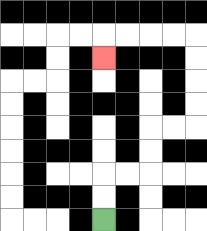{'start': '[4, 9]', 'end': '[4, 2]', 'path_directions': 'U,U,R,R,U,U,R,R,U,U,U,U,L,L,L,L,D', 'path_coordinates': '[[4, 9], [4, 8], [4, 7], [5, 7], [6, 7], [6, 6], [6, 5], [7, 5], [8, 5], [8, 4], [8, 3], [8, 2], [8, 1], [7, 1], [6, 1], [5, 1], [4, 1], [4, 2]]'}